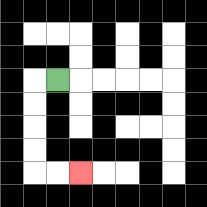{'start': '[2, 3]', 'end': '[3, 7]', 'path_directions': 'L,D,D,D,D,R,R', 'path_coordinates': '[[2, 3], [1, 3], [1, 4], [1, 5], [1, 6], [1, 7], [2, 7], [3, 7]]'}